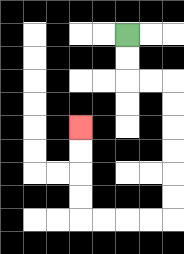{'start': '[5, 1]', 'end': '[3, 5]', 'path_directions': 'D,D,R,R,D,D,D,D,D,D,L,L,L,L,U,U,U,U', 'path_coordinates': '[[5, 1], [5, 2], [5, 3], [6, 3], [7, 3], [7, 4], [7, 5], [7, 6], [7, 7], [7, 8], [7, 9], [6, 9], [5, 9], [4, 9], [3, 9], [3, 8], [3, 7], [3, 6], [3, 5]]'}